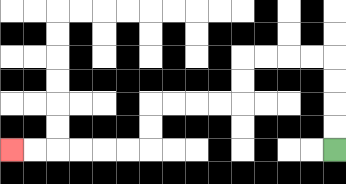{'start': '[14, 6]', 'end': '[0, 6]', 'path_directions': 'U,U,U,U,L,L,L,L,D,D,L,L,L,L,D,D,L,L,L,L,L,L', 'path_coordinates': '[[14, 6], [14, 5], [14, 4], [14, 3], [14, 2], [13, 2], [12, 2], [11, 2], [10, 2], [10, 3], [10, 4], [9, 4], [8, 4], [7, 4], [6, 4], [6, 5], [6, 6], [5, 6], [4, 6], [3, 6], [2, 6], [1, 6], [0, 6]]'}